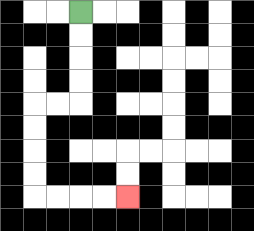{'start': '[3, 0]', 'end': '[5, 8]', 'path_directions': 'D,D,D,D,L,L,D,D,D,D,R,R,R,R', 'path_coordinates': '[[3, 0], [3, 1], [3, 2], [3, 3], [3, 4], [2, 4], [1, 4], [1, 5], [1, 6], [1, 7], [1, 8], [2, 8], [3, 8], [4, 8], [5, 8]]'}